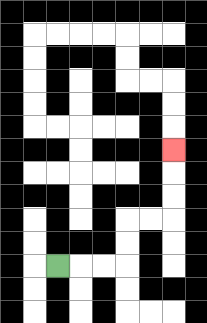{'start': '[2, 11]', 'end': '[7, 6]', 'path_directions': 'R,R,R,U,U,R,R,U,U,U', 'path_coordinates': '[[2, 11], [3, 11], [4, 11], [5, 11], [5, 10], [5, 9], [6, 9], [7, 9], [7, 8], [7, 7], [7, 6]]'}